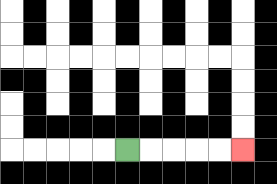{'start': '[5, 6]', 'end': '[10, 6]', 'path_directions': 'R,R,R,R,R', 'path_coordinates': '[[5, 6], [6, 6], [7, 6], [8, 6], [9, 6], [10, 6]]'}